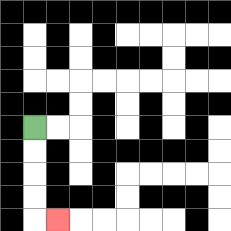{'start': '[1, 5]', 'end': '[2, 9]', 'path_directions': 'D,D,D,D,R', 'path_coordinates': '[[1, 5], [1, 6], [1, 7], [1, 8], [1, 9], [2, 9]]'}